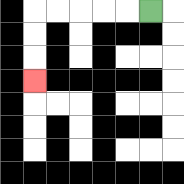{'start': '[6, 0]', 'end': '[1, 3]', 'path_directions': 'L,L,L,L,L,D,D,D', 'path_coordinates': '[[6, 0], [5, 0], [4, 0], [3, 0], [2, 0], [1, 0], [1, 1], [1, 2], [1, 3]]'}